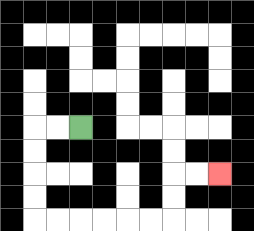{'start': '[3, 5]', 'end': '[9, 7]', 'path_directions': 'L,L,D,D,D,D,R,R,R,R,R,R,U,U,R,R', 'path_coordinates': '[[3, 5], [2, 5], [1, 5], [1, 6], [1, 7], [1, 8], [1, 9], [2, 9], [3, 9], [4, 9], [5, 9], [6, 9], [7, 9], [7, 8], [7, 7], [8, 7], [9, 7]]'}